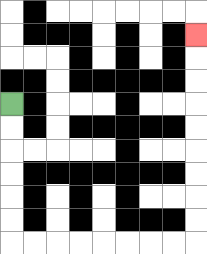{'start': '[0, 4]', 'end': '[8, 1]', 'path_directions': 'D,D,D,D,D,D,R,R,R,R,R,R,R,R,U,U,U,U,U,U,U,U,U', 'path_coordinates': '[[0, 4], [0, 5], [0, 6], [0, 7], [0, 8], [0, 9], [0, 10], [1, 10], [2, 10], [3, 10], [4, 10], [5, 10], [6, 10], [7, 10], [8, 10], [8, 9], [8, 8], [8, 7], [8, 6], [8, 5], [8, 4], [8, 3], [8, 2], [8, 1]]'}